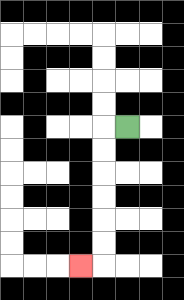{'start': '[5, 5]', 'end': '[3, 11]', 'path_directions': 'L,D,D,D,D,D,D,L', 'path_coordinates': '[[5, 5], [4, 5], [4, 6], [4, 7], [4, 8], [4, 9], [4, 10], [4, 11], [3, 11]]'}